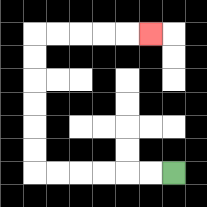{'start': '[7, 7]', 'end': '[6, 1]', 'path_directions': 'L,L,L,L,L,L,U,U,U,U,U,U,R,R,R,R,R', 'path_coordinates': '[[7, 7], [6, 7], [5, 7], [4, 7], [3, 7], [2, 7], [1, 7], [1, 6], [1, 5], [1, 4], [1, 3], [1, 2], [1, 1], [2, 1], [3, 1], [4, 1], [5, 1], [6, 1]]'}